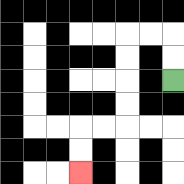{'start': '[7, 3]', 'end': '[3, 7]', 'path_directions': 'U,U,L,L,D,D,D,D,L,L,D,D', 'path_coordinates': '[[7, 3], [7, 2], [7, 1], [6, 1], [5, 1], [5, 2], [5, 3], [5, 4], [5, 5], [4, 5], [3, 5], [3, 6], [3, 7]]'}